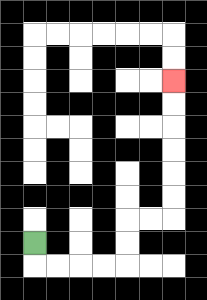{'start': '[1, 10]', 'end': '[7, 3]', 'path_directions': 'D,R,R,R,R,U,U,R,R,U,U,U,U,U,U', 'path_coordinates': '[[1, 10], [1, 11], [2, 11], [3, 11], [4, 11], [5, 11], [5, 10], [5, 9], [6, 9], [7, 9], [7, 8], [7, 7], [7, 6], [7, 5], [7, 4], [7, 3]]'}